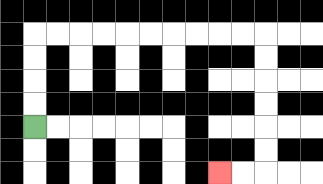{'start': '[1, 5]', 'end': '[9, 7]', 'path_directions': 'U,U,U,U,R,R,R,R,R,R,R,R,R,R,D,D,D,D,D,D,L,L', 'path_coordinates': '[[1, 5], [1, 4], [1, 3], [1, 2], [1, 1], [2, 1], [3, 1], [4, 1], [5, 1], [6, 1], [7, 1], [8, 1], [9, 1], [10, 1], [11, 1], [11, 2], [11, 3], [11, 4], [11, 5], [11, 6], [11, 7], [10, 7], [9, 7]]'}